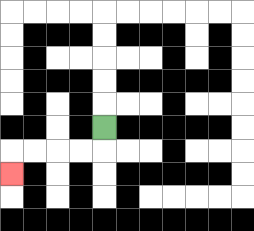{'start': '[4, 5]', 'end': '[0, 7]', 'path_directions': 'D,L,L,L,L,D', 'path_coordinates': '[[4, 5], [4, 6], [3, 6], [2, 6], [1, 6], [0, 6], [0, 7]]'}